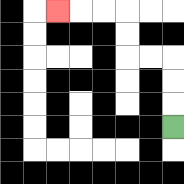{'start': '[7, 5]', 'end': '[2, 0]', 'path_directions': 'U,U,U,L,L,U,U,L,L,L', 'path_coordinates': '[[7, 5], [7, 4], [7, 3], [7, 2], [6, 2], [5, 2], [5, 1], [5, 0], [4, 0], [3, 0], [2, 0]]'}